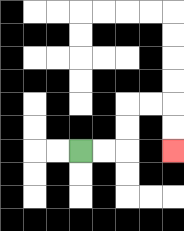{'start': '[3, 6]', 'end': '[7, 6]', 'path_directions': 'R,R,U,U,R,R,D,D', 'path_coordinates': '[[3, 6], [4, 6], [5, 6], [5, 5], [5, 4], [6, 4], [7, 4], [7, 5], [7, 6]]'}